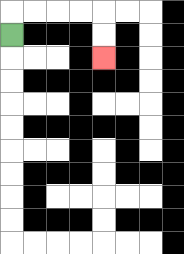{'start': '[0, 1]', 'end': '[4, 2]', 'path_directions': 'U,R,R,R,R,D,D', 'path_coordinates': '[[0, 1], [0, 0], [1, 0], [2, 0], [3, 0], [4, 0], [4, 1], [4, 2]]'}